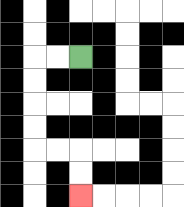{'start': '[3, 2]', 'end': '[3, 8]', 'path_directions': 'L,L,D,D,D,D,R,R,D,D', 'path_coordinates': '[[3, 2], [2, 2], [1, 2], [1, 3], [1, 4], [1, 5], [1, 6], [2, 6], [3, 6], [3, 7], [3, 8]]'}